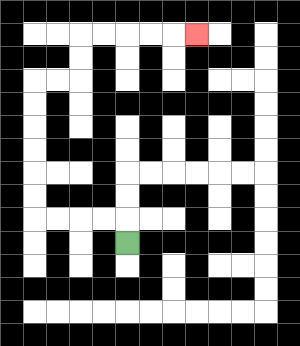{'start': '[5, 10]', 'end': '[8, 1]', 'path_directions': 'U,L,L,L,L,U,U,U,U,U,U,R,R,U,U,R,R,R,R,R', 'path_coordinates': '[[5, 10], [5, 9], [4, 9], [3, 9], [2, 9], [1, 9], [1, 8], [1, 7], [1, 6], [1, 5], [1, 4], [1, 3], [2, 3], [3, 3], [3, 2], [3, 1], [4, 1], [5, 1], [6, 1], [7, 1], [8, 1]]'}